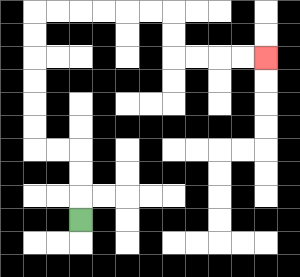{'start': '[3, 9]', 'end': '[11, 2]', 'path_directions': 'U,U,U,L,L,U,U,U,U,U,U,R,R,R,R,R,R,D,D,R,R,R,R', 'path_coordinates': '[[3, 9], [3, 8], [3, 7], [3, 6], [2, 6], [1, 6], [1, 5], [1, 4], [1, 3], [1, 2], [1, 1], [1, 0], [2, 0], [3, 0], [4, 0], [5, 0], [6, 0], [7, 0], [7, 1], [7, 2], [8, 2], [9, 2], [10, 2], [11, 2]]'}